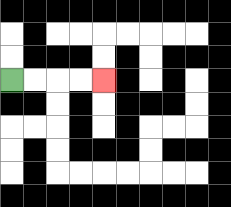{'start': '[0, 3]', 'end': '[4, 3]', 'path_directions': 'R,R,R,R', 'path_coordinates': '[[0, 3], [1, 3], [2, 3], [3, 3], [4, 3]]'}